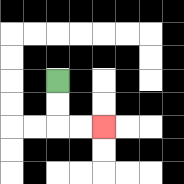{'start': '[2, 3]', 'end': '[4, 5]', 'path_directions': 'D,D,R,R', 'path_coordinates': '[[2, 3], [2, 4], [2, 5], [3, 5], [4, 5]]'}